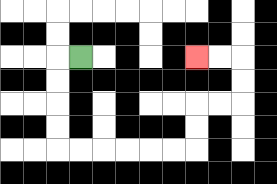{'start': '[3, 2]', 'end': '[8, 2]', 'path_directions': 'L,D,D,D,D,R,R,R,R,R,R,U,U,R,R,U,U,L,L', 'path_coordinates': '[[3, 2], [2, 2], [2, 3], [2, 4], [2, 5], [2, 6], [3, 6], [4, 6], [5, 6], [6, 6], [7, 6], [8, 6], [8, 5], [8, 4], [9, 4], [10, 4], [10, 3], [10, 2], [9, 2], [8, 2]]'}